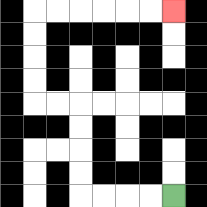{'start': '[7, 8]', 'end': '[7, 0]', 'path_directions': 'L,L,L,L,U,U,U,U,L,L,U,U,U,U,R,R,R,R,R,R', 'path_coordinates': '[[7, 8], [6, 8], [5, 8], [4, 8], [3, 8], [3, 7], [3, 6], [3, 5], [3, 4], [2, 4], [1, 4], [1, 3], [1, 2], [1, 1], [1, 0], [2, 0], [3, 0], [4, 0], [5, 0], [6, 0], [7, 0]]'}